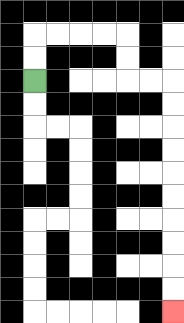{'start': '[1, 3]', 'end': '[7, 13]', 'path_directions': 'U,U,R,R,R,R,D,D,R,R,D,D,D,D,D,D,D,D,D,D', 'path_coordinates': '[[1, 3], [1, 2], [1, 1], [2, 1], [3, 1], [4, 1], [5, 1], [5, 2], [5, 3], [6, 3], [7, 3], [7, 4], [7, 5], [7, 6], [7, 7], [7, 8], [7, 9], [7, 10], [7, 11], [7, 12], [7, 13]]'}